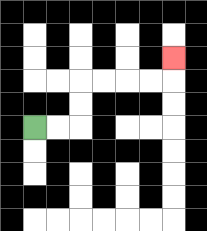{'start': '[1, 5]', 'end': '[7, 2]', 'path_directions': 'R,R,U,U,R,R,R,R,U', 'path_coordinates': '[[1, 5], [2, 5], [3, 5], [3, 4], [3, 3], [4, 3], [5, 3], [6, 3], [7, 3], [7, 2]]'}